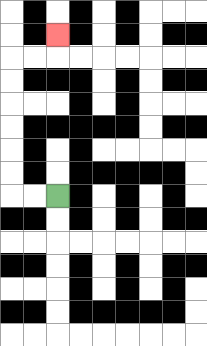{'start': '[2, 8]', 'end': '[2, 1]', 'path_directions': 'L,L,U,U,U,U,U,U,R,R,U', 'path_coordinates': '[[2, 8], [1, 8], [0, 8], [0, 7], [0, 6], [0, 5], [0, 4], [0, 3], [0, 2], [1, 2], [2, 2], [2, 1]]'}